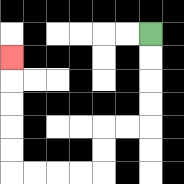{'start': '[6, 1]', 'end': '[0, 2]', 'path_directions': 'D,D,D,D,L,L,D,D,L,L,L,L,U,U,U,U,U', 'path_coordinates': '[[6, 1], [6, 2], [6, 3], [6, 4], [6, 5], [5, 5], [4, 5], [4, 6], [4, 7], [3, 7], [2, 7], [1, 7], [0, 7], [0, 6], [0, 5], [0, 4], [0, 3], [0, 2]]'}